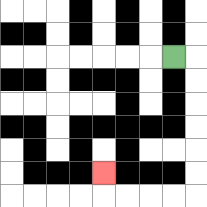{'start': '[7, 2]', 'end': '[4, 7]', 'path_directions': 'R,D,D,D,D,D,D,L,L,L,L,U', 'path_coordinates': '[[7, 2], [8, 2], [8, 3], [8, 4], [8, 5], [8, 6], [8, 7], [8, 8], [7, 8], [6, 8], [5, 8], [4, 8], [4, 7]]'}